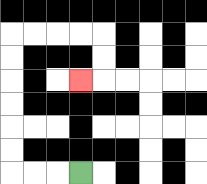{'start': '[3, 7]', 'end': '[3, 3]', 'path_directions': 'L,L,L,U,U,U,U,U,U,R,R,R,R,D,D,L', 'path_coordinates': '[[3, 7], [2, 7], [1, 7], [0, 7], [0, 6], [0, 5], [0, 4], [0, 3], [0, 2], [0, 1], [1, 1], [2, 1], [3, 1], [4, 1], [4, 2], [4, 3], [3, 3]]'}